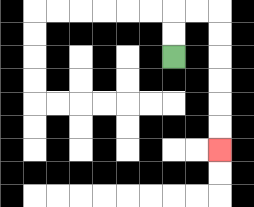{'start': '[7, 2]', 'end': '[9, 6]', 'path_directions': 'U,U,R,R,D,D,D,D,D,D', 'path_coordinates': '[[7, 2], [7, 1], [7, 0], [8, 0], [9, 0], [9, 1], [9, 2], [9, 3], [9, 4], [9, 5], [9, 6]]'}